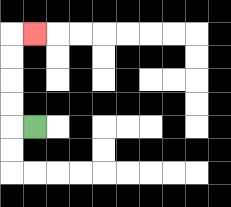{'start': '[1, 5]', 'end': '[1, 1]', 'path_directions': 'L,U,U,U,U,R', 'path_coordinates': '[[1, 5], [0, 5], [0, 4], [0, 3], [0, 2], [0, 1], [1, 1]]'}